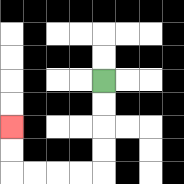{'start': '[4, 3]', 'end': '[0, 5]', 'path_directions': 'D,D,D,D,L,L,L,L,U,U', 'path_coordinates': '[[4, 3], [4, 4], [4, 5], [4, 6], [4, 7], [3, 7], [2, 7], [1, 7], [0, 7], [0, 6], [0, 5]]'}